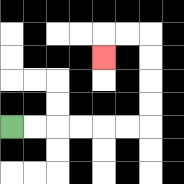{'start': '[0, 5]', 'end': '[4, 2]', 'path_directions': 'R,R,R,R,R,R,U,U,U,U,L,L,D', 'path_coordinates': '[[0, 5], [1, 5], [2, 5], [3, 5], [4, 5], [5, 5], [6, 5], [6, 4], [6, 3], [6, 2], [6, 1], [5, 1], [4, 1], [4, 2]]'}